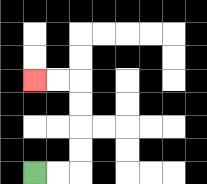{'start': '[1, 7]', 'end': '[1, 3]', 'path_directions': 'R,R,U,U,U,U,L,L', 'path_coordinates': '[[1, 7], [2, 7], [3, 7], [3, 6], [3, 5], [3, 4], [3, 3], [2, 3], [1, 3]]'}